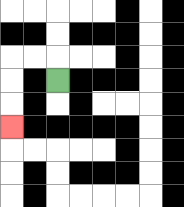{'start': '[2, 3]', 'end': '[0, 5]', 'path_directions': 'U,L,L,D,D,D', 'path_coordinates': '[[2, 3], [2, 2], [1, 2], [0, 2], [0, 3], [0, 4], [0, 5]]'}